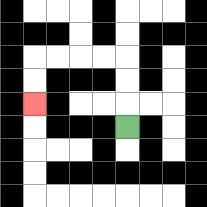{'start': '[5, 5]', 'end': '[1, 4]', 'path_directions': 'U,U,U,L,L,L,L,D,D', 'path_coordinates': '[[5, 5], [5, 4], [5, 3], [5, 2], [4, 2], [3, 2], [2, 2], [1, 2], [1, 3], [1, 4]]'}